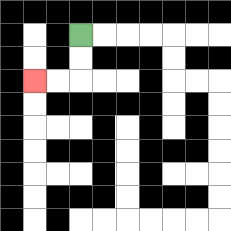{'start': '[3, 1]', 'end': '[1, 3]', 'path_directions': 'D,D,L,L', 'path_coordinates': '[[3, 1], [3, 2], [3, 3], [2, 3], [1, 3]]'}